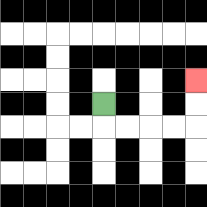{'start': '[4, 4]', 'end': '[8, 3]', 'path_directions': 'D,R,R,R,R,U,U', 'path_coordinates': '[[4, 4], [4, 5], [5, 5], [6, 5], [7, 5], [8, 5], [8, 4], [8, 3]]'}